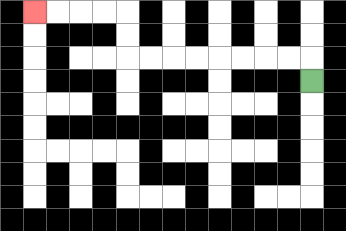{'start': '[13, 3]', 'end': '[1, 0]', 'path_directions': 'U,L,L,L,L,L,L,L,L,U,U,L,L,L,L', 'path_coordinates': '[[13, 3], [13, 2], [12, 2], [11, 2], [10, 2], [9, 2], [8, 2], [7, 2], [6, 2], [5, 2], [5, 1], [5, 0], [4, 0], [3, 0], [2, 0], [1, 0]]'}